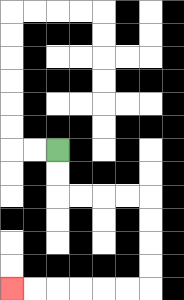{'start': '[2, 6]', 'end': '[0, 12]', 'path_directions': 'D,D,R,R,R,R,D,D,D,D,L,L,L,L,L,L', 'path_coordinates': '[[2, 6], [2, 7], [2, 8], [3, 8], [4, 8], [5, 8], [6, 8], [6, 9], [6, 10], [6, 11], [6, 12], [5, 12], [4, 12], [3, 12], [2, 12], [1, 12], [0, 12]]'}